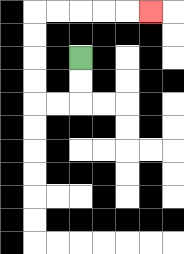{'start': '[3, 2]', 'end': '[6, 0]', 'path_directions': 'D,D,L,L,U,U,U,U,R,R,R,R,R', 'path_coordinates': '[[3, 2], [3, 3], [3, 4], [2, 4], [1, 4], [1, 3], [1, 2], [1, 1], [1, 0], [2, 0], [3, 0], [4, 0], [5, 0], [6, 0]]'}